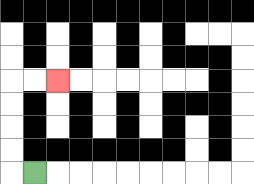{'start': '[1, 7]', 'end': '[2, 3]', 'path_directions': 'L,U,U,U,U,R,R', 'path_coordinates': '[[1, 7], [0, 7], [0, 6], [0, 5], [0, 4], [0, 3], [1, 3], [2, 3]]'}